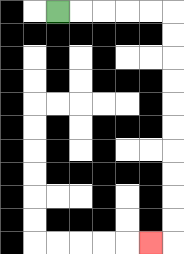{'start': '[2, 0]', 'end': '[6, 10]', 'path_directions': 'R,R,R,R,R,D,D,D,D,D,D,D,D,D,D,L', 'path_coordinates': '[[2, 0], [3, 0], [4, 0], [5, 0], [6, 0], [7, 0], [7, 1], [7, 2], [7, 3], [7, 4], [7, 5], [7, 6], [7, 7], [7, 8], [7, 9], [7, 10], [6, 10]]'}